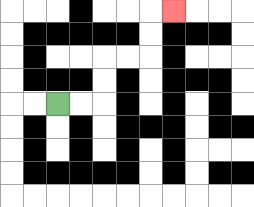{'start': '[2, 4]', 'end': '[7, 0]', 'path_directions': 'R,R,U,U,R,R,U,U,R', 'path_coordinates': '[[2, 4], [3, 4], [4, 4], [4, 3], [4, 2], [5, 2], [6, 2], [6, 1], [6, 0], [7, 0]]'}